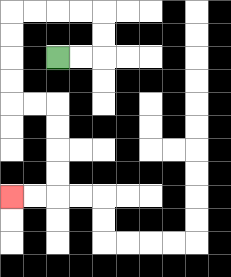{'start': '[2, 2]', 'end': '[0, 8]', 'path_directions': 'R,R,U,U,L,L,L,L,D,D,D,D,R,R,D,D,D,D,L,L', 'path_coordinates': '[[2, 2], [3, 2], [4, 2], [4, 1], [4, 0], [3, 0], [2, 0], [1, 0], [0, 0], [0, 1], [0, 2], [0, 3], [0, 4], [1, 4], [2, 4], [2, 5], [2, 6], [2, 7], [2, 8], [1, 8], [0, 8]]'}